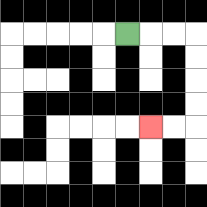{'start': '[5, 1]', 'end': '[6, 5]', 'path_directions': 'R,R,R,D,D,D,D,L,L', 'path_coordinates': '[[5, 1], [6, 1], [7, 1], [8, 1], [8, 2], [8, 3], [8, 4], [8, 5], [7, 5], [6, 5]]'}